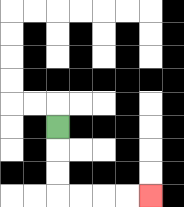{'start': '[2, 5]', 'end': '[6, 8]', 'path_directions': 'D,D,D,R,R,R,R', 'path_coordinates': '[[2, 5], [2, 6], [2, 7], [2, 8], [3, 8], [4, 8], [5, 8], [6, 8]]'}